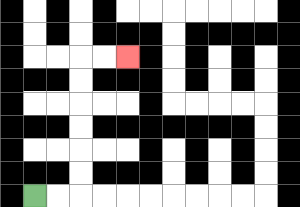{'start': '[1, 8]', 'end': '[5, 2]', 'path_directions': 'R,R,U,U,U,U,U,U,R,R', 'path_coordinates': '[[1, 8], [2, 8], [3, 8], [3, 7], [3, 6], [3, 5], [3, 4], [3, 3], [3, 2], [4, 2], [5, 2]]'}